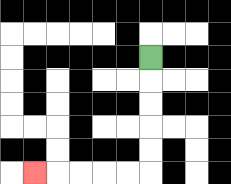{'start': '[6, 2]', 'end': '[1, 7]', 'path_directions': 'D,D,D,D,D,L,L,L,L,L', 'path_coordinates': '[[6, 2], [6, 3], [6, 4], [6, 5], [6, 6], [6, 7], [5, 7], [4, 7], [3, 7], [2, 7], [1, 7]]'}